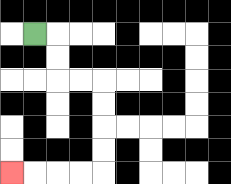{'start': '[1, 1]', 'end': '[0, 7]', 'path_directions': 'R,D,D,R,R,D,D,D,D,L,L,L,L', 'path_coordinates': '[[1, 1], [2, 1], [2, 2], [2, 3], [3, 3], [4, 3], [4, 4], [4, 5], [4, 6], [4, 7], [3, 7], [2, 7], [1, 7], [0, 7]]'}